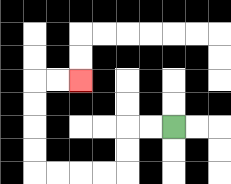{'start': '[7, 5]', 'end': '[3, 3]', 'path_directions': 'L,L,D,D,L,L,L,L,U,U,U,U,R,R', 'path_coordinates': '[[7, 5], [6, 5], [5, 5], [5, 6], [5, 7], [4, 7], [3, 7], [2, 7], [1, 7], [1, 6], [1, 5], [1, 4], [1, 3], [2, 3], [3, 3]]'}